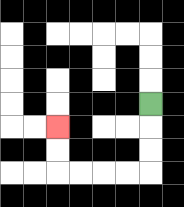{'start': '[6, 4]', 'end': '[2, 5]', 'path_directions': 'D,D,D,L,L,L,L,U,U', 'path_coordinates': '[[6, 4], [6, 5], [6, 6], [6, 7], [5, 7], [4, 7], [3, 7], [2, 7], [2, 6], [2, 5]]'}